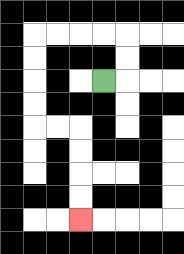{'start': '[4, 3]', 'end': '[3, 9]', 'path_directions': 'R,U,U,L,L,L,L,D,D,D,D,R,R,D,D,D,D', 'path_coordinates': '[[4, 3], [5, 3], [5, 2], [5, 1], [4, 1], [3, 1], [2, 1], [1, 1], [1, 2], [1, 3], [1, 4], [1, 5], [2, 5], [3, 5], [3, 6], [3, 7], [3, 8], [3, 9]]'}